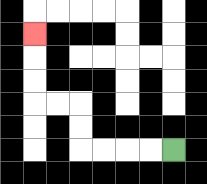{'start': '[7, 6]', 'end': '[1, 1]', 'path_directions': 'L,L,L,L,U,U,L,L,U,U,U', 'path_coordinates': '[[7, 6], [6, 6], [5, 6], [4, 6], [3, 6], [3, 5], [3, 4], [2, 4], [1, 4], [1, 3], [1, 2], [1, 1]]'}